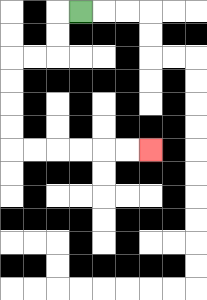{'start': '[3, 0]', 'end': '[6, 6]', 'path_directions': 'L,D,D,L,L,D,D,D,D,R,R,R,R,R,R', 'path_coordinates': '[[3, 0], [2, 0], [2, 1], [2, 2], [1, 2], [0, 2], [0, 3], [0, 4], [0, 5], [0, 6], [1, 6], [2, 6], [3, 6], [4, 6], [5, 6], [6, 6]]'}